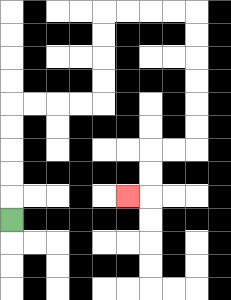{'start': '[0, 9]', 'end': '[5, 8]', 'path_directions': 'U,U,U,U,U,R,R,R,R,U,U,U,U,R,R,R,R,D,D,D,D,D,D,L,L,D,D,L', 'path_coordinates': '[[0, 9], [0, 8], [0, 7], [0, 6], [0, 5], [0, 4], [1, 4], [2, 4], [3, 4], [4, 4], [4, 3], [4, 2], [4, 1], [4, 0], [5, 0], [6, 0], [7, 0], [8, 0], [8, 1], [8, 2], [8, 3], [8, 4], [8, 5], [8, 6], [7, 6], [6, 6], [6, 7], [6, 8], [5, 8]]'}